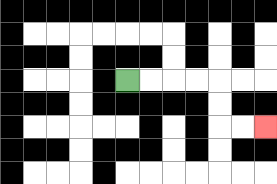{'start': '[5, 3]', 'end': '[11, 5]', 'path_directions': 'R,R,R,R,D,D,R,R', 'path_coordinates': '[[5, 3], [6, 3], [7, 3], [8, 3], [9, 3], [9, 4], [9, 5], [10, 5], [11, 5]]'}